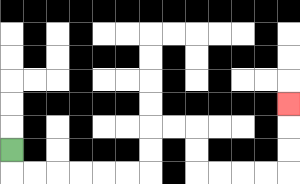{'start': '[0, 6]', 'end': '[12, 4]', 'path_directions': 'D,R,R,R,R,R,R,U,U,R,R,D,D,R,R,R,R,U,U,U', 'path_coordinates': '[[0, 6], [0, 7], [1, 7], [2, 7], [3, 7], [4, 7], [5, 7], [6, 7], [6, 6], [6, 5], [7, 5], [8, 5], [8, 6], [8, 7], [9, 7], [10, 7], [11, 7], [12, 7], [12, 6], [12, 5], [12, 4]]'}